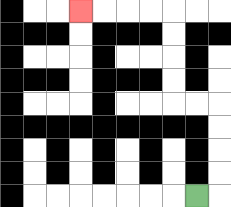{'start': '[8, 8]', 'end': '[3, 0]', 'path_directions': 'R,U,U,U,U,L,L,U,U,U,U,L,L,L,L', 'path_coordinates': '[[8, 8], [9, 8], [9, 7], [9, 6], [9, 5], [9, 4], [8, 4], [7, 4], [7, 3], [7, 2], [7, 1], [7, 0], [6, 0], [5, 0], [4, 0], [3, 0]]'}